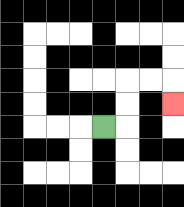{'start': '[4, 5]', 'end': '[7, 4]', 'path_directions': 'R,U,U,R,R,D', 'path_coordinates': '[[4, 5], [5, 5], [5, 4], [5, 3], [6, 3], [7, 3], [7, 4]]'}